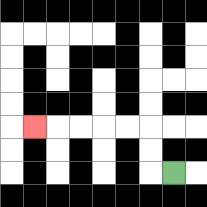{'start': '[7, 7]', 'end': '[1, 5]', 'path_directions': 'L,U,U,L,L,L,L,L', 'path_coordinates': '[[7, 7], [6, 7], [6, 6], [6, 5], [5, 5], [4, 5], [3, 5], [2, 5], [1, 5]]'}